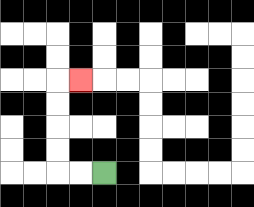{'start': '[4, 7]', 'end': '[3, 3]', 'path_directions': 'L,L,U,U,U,U,R', 'path_coordinates': '[[4, 7], [3, 7], [2, 7], [2, 6], [2, 5], [2, 4], [2, 3], [3, 3]]'}